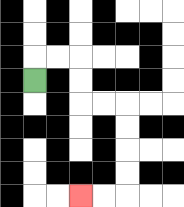{'start': '[1, 3]', 'end': '[3, 8]', 'path_directions': 'U,R,R,D,D,R,R,D,D,D,D,L,L', 'path_coordinates': '[[1, 3], [1, 2], [2, 2], [3, 2], [3, 3], [3, 4], [4, 4], [5, 4], [5, 5], [5, 6], [5, 7], [5, 8], [4, 8], [3, 8]]'}